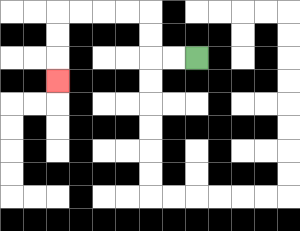{'start': '[8, 2]', 'end': '[2, 3]', 'path_directions': 'L,L,U,U,L,L,L,L,D,D,D', 'path_coordinates': '[[8, 2], [7, 2], [6, 2], [6, 1], [6, 0], [5, 0], [4, 0], [3, 0], [2, 0], [2, 1], [2, 2], [2, 3]]'}